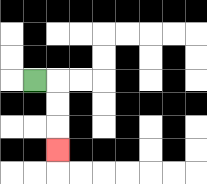{'start': '[1, 3]', 'end': '[2, 6]', 'path_directions': 'R,D,D,D', 'path_coordinates': '[[1, 3], [2, 3], [2, 4], [2, 5], [2, 6]]'}